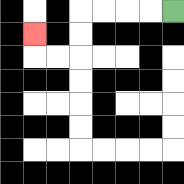{'start': '[7, 0]', 'end': '[1, 1]', 'path_directions': 'L,L,L,L,D,D,L,L,U', 'path_coordinates': '[[7, 0], [6, 0], [5, 0], [4, 0], [3, 0], [3, 1], [3, 2], [2, 2], [1, 2], [1, 1]]'}